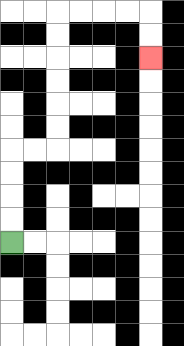{'start': '[0, 10]', 'end': '[6, 2]', 'path_directions': 'U,U,U,U,R,R,U,U,U,U,U,U,R,R,R,R,D,D', 'path_coordinates': '[[0, 10], [0, 9], [0, 8], [0, 7], [0, 6], [1, 6], [2, 6], [2, 5], [2, 4], [2, 3], [2, 2], [2, 1], [2, 0], [3, 0], [4, 0], [5, 0], [6, 0], [6, 1], [6, 2]]'}